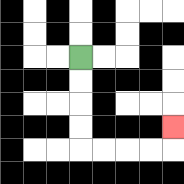{'start': '[3, 2]', 'end': '[7, 5]', 'path_directions': 'D,D,D,D,R,R,R,R,U', 'path_coordinates': '[[3, 2], [3, 3], [3, 4], [3, 5], [3, 6], [4, 6], [5, 6], [6, 6], [7, 6], [7, 5]]'}